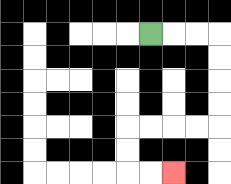{'start': '[6, 1]', 'end': '[7, 7]', 'path_directions': 'R,R,R,D,D,D,D,L,L,L,L,D,D,R,R', 'path_coordinates': '[[6, 1], [7, 1], [8, 1], [9, 1], [9, 2], [9, 3], [9, 4], [9, 5], [8, 5], [7, 5], [6, 5], [5, 5], [5, 6], [5, 7], [6, 7], [7, 7]]'}